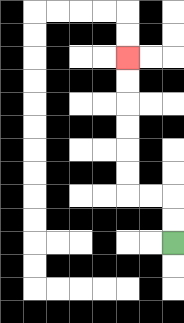{'start': '[7, 10]', 'end': '[5, 2]', 'path_directions': 'U,U,L,L,U,U,U,U,U,U', 'path_coordinates': '[[7, 10], [7, 9], [7, 8], [6, 8], [5, 8], [5, 7], [5, 6], [5, 5], [5, 4], [5, 3], [5, 2]]'}